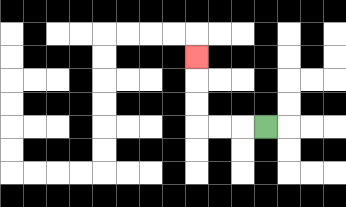{'start': '[11, 5]', 'end': '[8, 2]', 'path_directions': 'L,L,L,U,U,U', 'path_coordinates': '[[11, 5], [10, 5], [9, 5], [8, 5], [8, 4], [8, 3], [8, 2]]'}